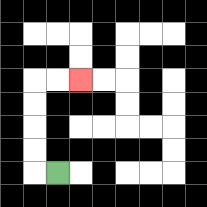{'start': '[2, 7]', 'end': '[3, 3]', 'path_directions': 'L,U,U,U,U,R,R', 'path_coordinates': '[[2, 7], [1, 7], [1, 6], [1, 5], [1, 4], [1, 3], [2, 3], [3, 3]]'}